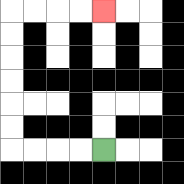{'start': '[4, 6]', 'end': '[4, 0]', 'path_directions': 'L,L,L,L,U,U,U,U,U,U,R,R,R,R', 'path_coordinates': '[[4, 6], [3, 6], [2, 6], [1, 6], [0, 6], [0, 5], [0, 4], [0, 3], [0, 2], [0, 1], [0, 0], [1, 0], [2, 0], [3, 0], [4, 0]]'}